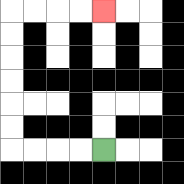{'start': '[4, 6]', 'end': '[4, 0]', 'path_directions': 'L,L,L,L,U,U,U,U,U,U,R,R,R,R', 'path_coordinates': '[[4, 6], [3, 6], [2, 6], [1, 6], [0, 6], [0, 5], [0, 4], [0, 3], [0, 2], [0, 1], [0, 0], [1, 0], [2, 0], [3, 0], [4, 0]]'}